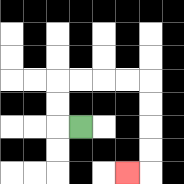{'start': '[3, 5]', 'end': '[5, 7]', 'path_directions': 'L,U,U,R,R,R,R,D,D,D,D,L', 'path_coordinates': '[[3, 5], [2, 5], [2, 4], [2, 3], [3, 3], [4, 3], [5, 3], [6, 3], [6, 4], [6, 5], [6, 6], [6, 7], [5, 7]]'}